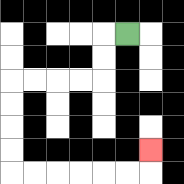{'start': '[5, 1]', 'end': '[6, 6]', 'path_directions': 'L,D,D,L,L,L,L,D,D,D,D,R,R,R,R,R,R,U', 'path_coordinates': '[[5, 1], [4, 1], [4, 2], [4, 3], [3, 3], [2, 3], [1, 3], [0, 3], [0, 4], [0, 5], [0, 6], [0, 7], [1, 7], [2, 7], [3, 7], [4, 7], [5, 7], [6, 7], [6, 6]]'}